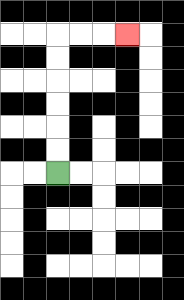{'start': '[2, 7]', 'end': '[5, 1]', 'path_directions': 'U,U,U,U,U,U,R,R,R', 'path_coordinates': '[[2, 7], [2, 6], [2, 5], [2, 4], [2, 3], [2, 2], [2, 1], [3, 1], [4, 1], [5, 1]]'}